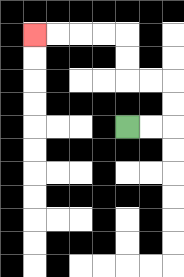{'start': '[5, 5]', 'end': '[1, 1]', 'path_directions': 'R,R,U,U,L,L,U,U,L,L,L,L', 'path_coordinates': '[[5, 5], [6, 5], [7, 5], [7, 4], [7, 3], [6, 3], [5, 3], [5, 2], [5, 1], [4, 1], [3, 1], [2, 1], [1, 1]]'}